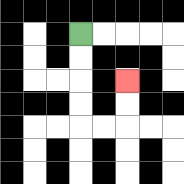{'start': '[3, 1]', 'end': '[5, 3]', 'path_directions': 'D,D,D,D,R,R,U,U', 'path_coordinates': '[[3, 1], [3, 2], [3, 3], [3, 4], [3, 5], [4, 5], [5, 5], [5, 4], [5, 3]]'}